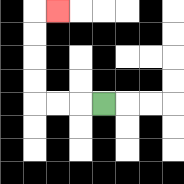{'start': '[4, 4]', 'end': '[2, 0]', 'path_directions': 'L,L,L,U,U,U,U,R', 'path_coordinates': '[[4, 4], [3, 4], [2, 4], [1, 4], [1, 3], [1, 2], [1, 1], [1, 0], [2, 0]]'}